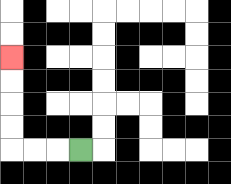{'start': '[3, 6]', 'end': '[0, 2]', 'path_directions': 'L,L,L,U,U,U,U', 'path_coordinates': '[[3, 6], [2, 6], [1, 6], [0, 6], [0, 5], [0, 4], [0, 3], [0, 2]]'}